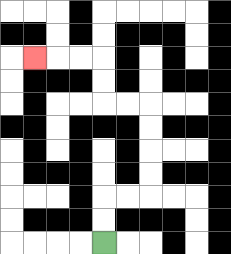{'start': '[4, 10]', 'end': '[1, 2]', 'path_directions': 'U,U,R,R,U,U,U,U,L,L,U,U,L,L,L', 'path_coordinates': '[[4, 10], [4, 9], [4, 8], [5, 8], [6, 8], [6, 7], [6, 6], [6, 5], [6, 4], [5, 4], [4, 4], [4, 3], [4, 2], [3, 2], [2, 2], [1, 2]]'}